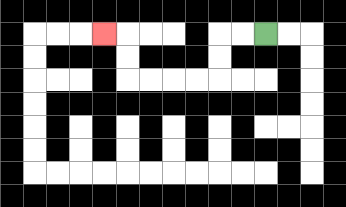{'start': '[11, 1]', 'end': '[4, 1]', 'path_directions': 'L,L,D,D,L,L,L,L,U,U,L', 'path_coordinates': '[[11, 1], [10, 1], [9, 1], [9, 2], [9, 3], [8, 3], [7, 3], [6, 3], [5, 3], [5, 2], [5, 1], [4, 1]]'}